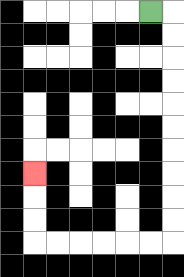{'start': '[6, 0]', 'end': '[1, 7]', 'path_directions': 'R,D,D,D,D,D,D,D,D,D,D,L,L,L,L,L,L,U,U,U', 'path_coordinates': '[[6, 0], [7, 0], [7, 1], [7, 2], [7, 3], [7, 4], [7, 5], [7, 6], [7, 7], [7, 8], [7, 9], [7, 10], [6, 10], [5, 10], [4, 10], [3, 10], [2, 10], [1, 10], [1, 9], [1, 8], [1, 7]]'}